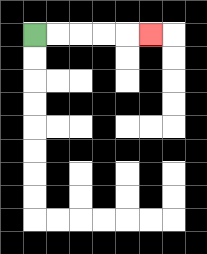{'start': '[1, 1]', 'end': '[6, 1]', 'path_directions': 'R,R,R,R,R', 'path_coordinates': '[[1, 1], [2, 1], [3, 1], [4, 1], [5, 1], [6, 1]]'}